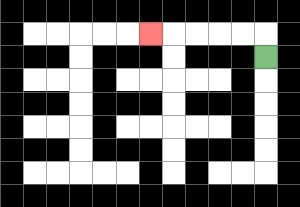{'start': '[11, 2]', 'end': '[6, 1]', 'path_directions': 'U,L,L,L,L,L', 'path_coordinates': '[[11, 2], [11, 1], [10, 1], [9, 1], [8, 1], [7, 1], [6, 1]]'}